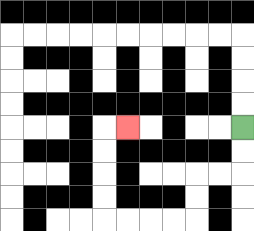{'start': '[10, 5]', 'end': '[5, 5]', 'path_directions': 'D,D,L,L,D,D,L,L,L,L,U,U,U,U,R', 'path_coordinates': '[[10, 5], [10, 6], [10, 7], [9, 7], [8, 7], [8, 8], [8, 9], [7, 9], [6, 9], [5, 9], [4, 9], [4, 8], [4, 7], [4, 6], [4, 5], [5, 5]]'}